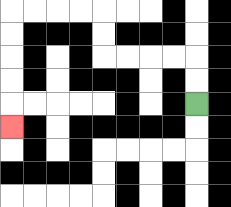{'start': '[8, 4]', 'end': '[0, 5]', 'path_directions': 'U,U,L,L,L,L,U,U,L,L,L,L,D,D,D,D,D', 'path_coordinates': '[[8, 4], [8, 3], [8, 2], [7, 2], [6, 2], [5, 2], [4, 2], [4, 1], [4, 0], [3, 0], [2, 0], [1, 0], [0, 0], [0, 1], [0, 2], [0, 3], [0, 4], [0, 5]]'}